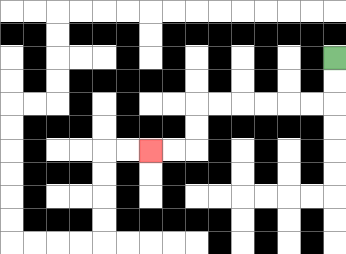{'start': '[14, 2]', 'end': '[6, 6]', 'path_directions': 'D,D,L,L,L,L,L,L,D,D,L,L', 'path_coordinates': '[[14, 2], [14, 3], [14, 4], [13, 4], [12, 4], [11, 4], [10, 4], [9, 4], [8, 4], [8, 5], [8, 6], [7, 6], [6, 6]]'}